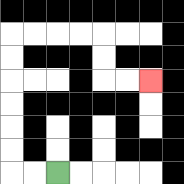{'start': '[2, 7]', 'end': '[6, 3]', 'path_directions': 'L,L,U,U,U,U,U,U,R,R,R,R,D,D,R,R', 'path_coordinates': '[[2, 7], [1, 7], [0, 7], [0, 6], [0, 5], [0, 4], [0, 3], [0, 2], [0, 1], [1, 1], [2, 1], [3, 1], [4, 1], [4, 2], [4, 3], [5, 3], [6, 3]]'}